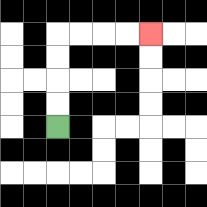{'start': '[2, 5]', 'end': '[6, 1]', 'path_directions': 'U,U,U,U,R,R,R,R', 'path_coordinates': '[[2, 5], [2, 4], [2, 3], [2, 2], [2, 1], [3, 1], [4, 1], [5, 1], [6, 1]]'}